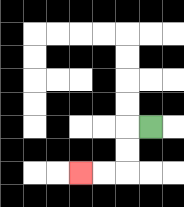{'start': '[6, 5]', 'end': '[3, 7]', 'path_directions': 'L,D,D,L,L', 'path_coordinates': '[[6, 5], [5, 5], [5, 6], [5, 7], [4, 7], [3, 7]]'}